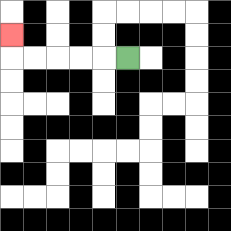{'start': '[5, 2]', 'end': '[0, 1]', 'path_directions': 'L,L,L,L,L,U', 'path_coordinates': '[[5, 2], [4, 2], [3, 2], [2, 2], [1, 2], [0, 2], [0, 1]]'}